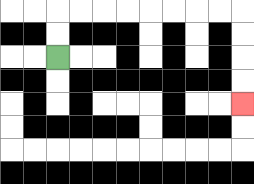{'start': '[2, 2]', 'end': '[10, 4]', 'path_directions': 'U,U,R,R,R,R,R,R,R,R,D,D,D,D', 'path_coordinates': '[[2, 2], [2, 1], [2, 0], [3, 0], [4, 0], [5, 0], [6, 0], [7, 0], [8, 0], [9, 0], [10, 0], [10, 1], [10, 2], [10, 3], [10, 4]]'}